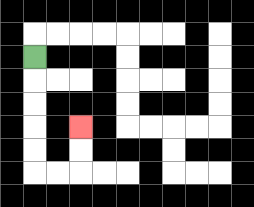{'start': '[1, 2]', 'end': '[3, 5]', 'path_directions': 'D,D,D,D,D,R,R,U,U', 'path_coordinates': '[[1, 2], [1, 3], [1, 4], [1, 5], [1, 6], [1, 7], [2, 7], [3, 7], [3, 6], [3, 5]]'}